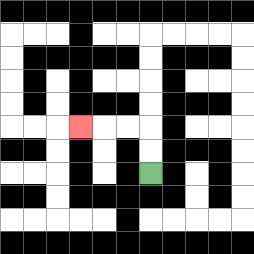{'start': '[6, 7]', 'end': '[3, 5]', 'path_directions': 'U,U,L,L,L', 'path_coordinates': '[[6, 7], [6, 6], [6, 5], [5, 5], [4, 5], [3, 5]]'}